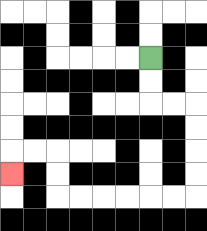{'start': '[6, 2]', 'end': '[0, 7]', 'path_directions': 'D,D,R,R,D,D,D,D,L,L,L,L,L,L,U,U,L,L,D', 'path_coordinates': '[[6, 2], [6, 3], [6, 4], [7, 4], [8, 4], [8, 5], [8, 6], [8, 7], [8, 8], [7, 8], [6, 8], [5, 8], [4, 8], [3, 8], [2, 8], [2, 7], [2, 6], [1, 6], [0, 6], [0, 7]]'}